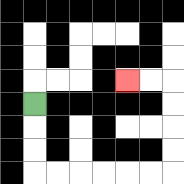{'start': '[1, 4]', 'end': '[5, 3]', 'path_directions': 'D,D,D,R,R,R,R,R,R,U,U,U,U,L,L', 'path_coordinates': '[[1, 4], [1, 5], [1, 6], [1, 7], [2, 7], [3, 7], [4, 7], [5, 7], [6, 7], [7, 7], [7, 6], [7, 5], [7, 4], [7, 3], [6, 3], [5, 3]]'}